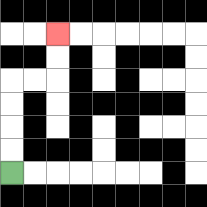{'start': '[0, 7]', 'end': '[2, 1]', 'path_directions': 'U,U,U,U,R,R,U,U', 'path_coordinates': '[[0, 7], [0, 6], [0, 5], [0, 4], [0, 3], [1, 3], [2, 3], [2, 2], [2, 1]]'}